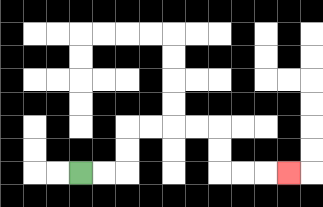{'start': '[3, 7]', 'end': '[12, 7]', 'path_directions': 'R,R,U,U,R,R,R,R,D,D,R,R,R', 'path_coordinates': '[[3, 7], [4, 7], [5, 7], [5, 6], [5, 5], [6, 5], [7, 5], [8, 5], [9, 5], [9, 6], [9, 7], [10, 7], [11, 7], [12, 7]]'}